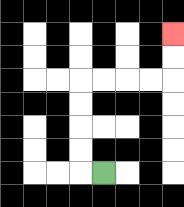{'start': '[4, 7]', 'end': '[7, 1]', 'path_directions': 'L,U,U,U,U,R,R,R,R,U,U', 'path_coordinates': '[[4, 7], [3, 7], [3, 6], [3, 5], [3, 4], [3, 3], [4, 3], [5, 3], [6, 3], [7, 3], [7, 2], [7, 1]]'}